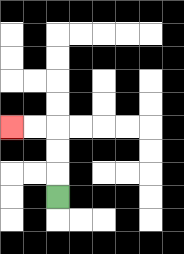{'start': '[2, 8]', 'end': '[0, 5]', 'path_directions': 'U,U,U,L,L', 'path_coordinates': '[[2, 8], [2, 7], [2, 6], [2, 5], [1, 5], [0, 5]]'}